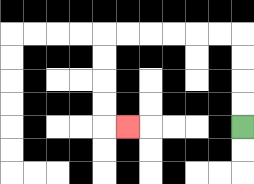{'start': '[10, 5]', 'end': '[5, 5]', 'path_directions': 'U,U,U,U,L,L,L,L,L,L,D,D,D,D,R', 'path_coordinates': '[[10, 5], [10, 4], [10, 3], [10, 2], [10, 1], [9, 1], [8, 1], [7, 1], [6, 1], [5, 1], [4, 1], [4, 2], [4, 3], [4, 4], [4, 5], [5, 5]]'}